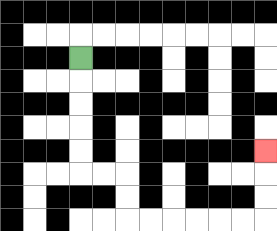{'start': '[3, 2]', 'end': '[11, 6]', 'path_directions': 'D,D,D,D,D,R,R,D,D,R,R,R,R,R,R,U,U,U', 'path_coordinates': '[[3, 2], [3, 3], [3, 4], [3, 5], [3, 6], [3, 7], [4, 7], [5, 7], [5, 8], [5, 9], [6, 9], [7, 9], [8, 9], [9, 9], [10, 9], [11, 9], [11, 8], [11, 7], [11, 6]]'}